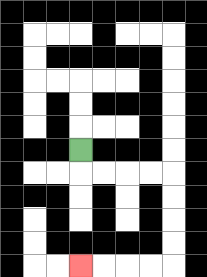{'start': '[3, 6]', 'end': '[3, 11]', 'path_directions': 'D,R,R,R,R,D,D,D,D,L,L,L,L', 'path_coordinates': '[[3, 6], [3, 7], [4, 7], [5, 7], [6, 7], [7, 7], [7, 8], [7, 9], [7, 10], [7, 11], [6, 11], [5, 11], [4, 11], [3, 11]]'}